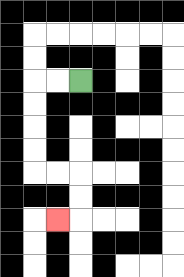{'start': '[3, 3]', 'end': '[2, 9]', 'path_directions': 'L,L,D,D,D,D,R,R,D,D,L', 'path_coordinates': '[[3, 3], [2, 3], [1, 3], [1, 4], [1, 5], [1, 6], [1, 7], [2, 7], [3, 7], [3, 8], [3, 9], [2, 9]]'}